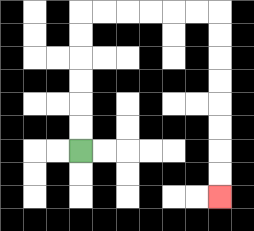{'start': '[3, 6]', 'end': '[9, 8]', 'path_directions': 'U,U,U,U,U,U,R,R,R,R,R,R,D,D,D,D,D,D,D,D', 'path_coordinates': '[[3, 6], [3, 5], [3, 4], [3, 3], [3, 2], [3, 1], [3, 0], [4, 0], [5, 0], [6, 0], [7, 0], [8, 0], [9, 0], [9, 1], [9, 2], [9, 3], [9, 4], [9, 5], [9, 6], [9, 7], [9, 8]]'}